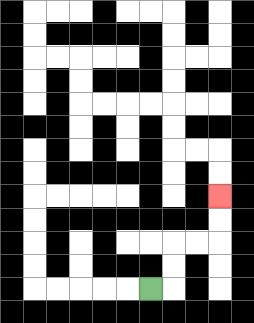{'start': '[6, 12]', 'end': '[9, 8]', 'path_directions': 'R,U,U,R,R,U,U', 'path_coordinates': '[[6, 12], [7, 12], [7, 11], [7, 10], [8, 10], [9, 10], [9, 9], [9, 8]]'}